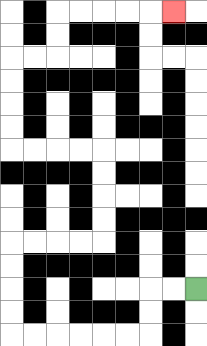{'start': '[8, 12]', 'end': '[7, 0]', 'path_directions': 'L,L,D,D,L,L,L,L,L,L,U,U,U,U,R,R,R,R,U,U,U,U,L,L,L,L,U,U,U,U,R,R,U,U,R,R,R,R,R', 'path_coordinates': '[[8, 12], [7, 12], [6, 12], [6, 13], [6, 14], [5, 14], [4, 14], [3, 14], [2, 14], [1, 14], [0, 14], [0, 13], [0, 12], [0, 11], [0, 10], [1, 10], [2, 10], [3, 10], [4, 10], [4, 9], [4, 8], [4, 7], [4, 6], [3, 6], [2, 6], [1, 6], [0, 6], [0, 5], [0, 4], [0, 3], [0, 2], [1, 2], [2, 2], [2, 1], [2, 0], [3, 0], [4, 0], [5, 0], [6, 0], [7, 0]]'}